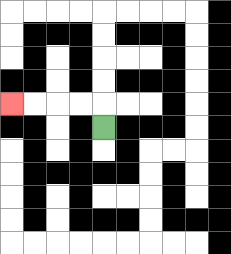{'start': '[4, 5]', 'end': '[0, 4]', 'path_directions': 'U,L,L,L,L', 'path_coordinates': '[[4, 5], [4, 4], [3, 4], [2, 4], [1, 4], [0, 4]]'}